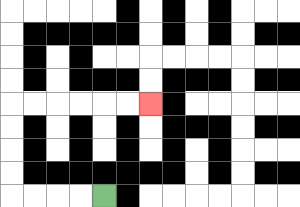{'start': '[4, 8]', 'end': '[6, 4]', 'path_directions': 'L,L,L,L,U,U,U,U,R,R,R,R,R,R', 'path_coordinates': '[[4, 8], [3, 8], [2, 8], [1, 8], [0, 8], [0, 7], [0, 6], [0, 5], [0, 4], [1, 4], [2, 4], [3, 4], [4, 4], [5, 4], [6, 4]]'}